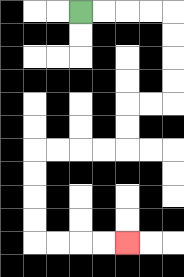{'start': '[3, 0]', 'end': '[5, 10]', 'path_directions': 'R,R,R,R,D,D,D,D,L,L,D,D,L,L,L,L,D,D,D,D,R,R,R,R', 'path_coordinates': '[[3, 0], [4, 0], [5, 0], [6, 0], [7, 0], [7, 1], [7, 2], [7, 3], [7, 4], [6, 4], [5, 4], [5, 5], [5, 6], [4, 6], [3, 6], [2, 6], [1, 6], [1, 7], [1, 8], [1, 9], [1, 10], [2, 10], [3, 10], [4, 10], [5, 10]]'}